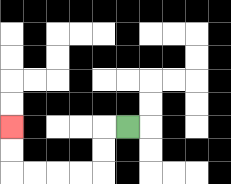{'start': '[5, 5]', 'end': '[0, 5]', 'path_directions': 'L,D,D,L,L,L,L,U,U', 'path_coordinates': '[[5, 5], [4, 5], [4, 6], [4, 7], [3, 7], [2, 7], [1, 7], [0, 7], [0, 6], [0, 5]]'}